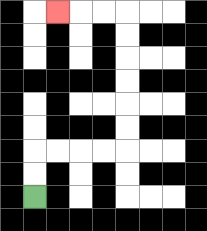{'start': '[1, 8]', 'end': '[2, 0]', 'path_directions': 'U,U,R,R,R,R,U,U,U,U,U,U,L,L,L', 'path_coordinates': '[[1, 8], [1, 7], [1, 6], [2, 6], [3, 6], [4, 6], [5, 6], [5, 5], [5, 4], [5, 3], [5, 2], [5, 1], [5, 0], [4, 0], [3, 0], [2, 0]]'}